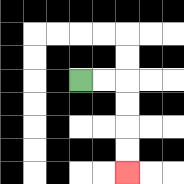{'start': '[3, 3]', 'end': '[5, 7]', 'path_directions': 'R,R,D,D,D,D', 'path_coordinates': '[[3, 3], [4, 3], [5, 3], [5, 4], [5, 5], [5, 6], [5, 7]]'}